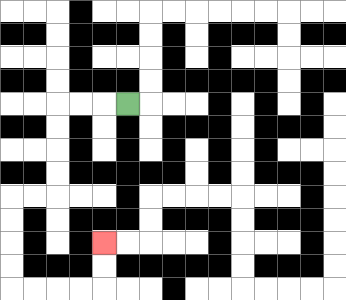{'start': '[5, 4]', 'end': '[4, 10]', 'path_directions': 'L,L,L,D,D,D,D,L,L,D,D,D,D,R,R,R,R,U,U', 'path_coordinates': '[[5, 4], [4, 4], [3, 4], [2, 4], [2, 5], [2, 6], [2, 7], [2, 8], [1, 8], [0, 8], [0, 9], [0, 10], [0, 11], [0, 12], [1, 12], [2, 12], [3, 12], [4, 12], [4, 11], [4, 10]]'}